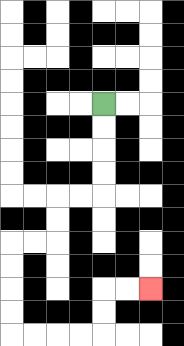{'start': '[4, 4]', 'end': '[6, 12]', 'path_directions': 'D,D,D,D,L,L,D,D,L,L,D,D,D,D,R,R,R,R,U,U,R,R', 'path_coordinates': '[[4, 4], [4, 5], [4, 6], [4, 7], [4, 8], [3, 8], [2, 8], [2, 9], [2, 10], [1, 10], [0, 10], [0, 11], [0, 12], [0, 13], [0, 14], [1, 14], [2, 14], [3, 14], [4, 14], [4, 13], [4, 12], [5, 12], [6, 12]]'}